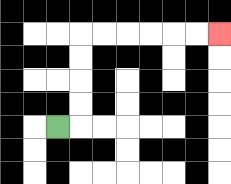{'start': '[2, 5]', 'end': '[9, 1]', 'path_directions': 'R,U,U,U,U,R,R,R,R,R,R', 'path_coordinates': '[[2, 5], [3, 5], [3, 4], [3, 3], [3, 2], [3, 1], [4, 1], [5, 1], [6, 1], [7, 1], [8, 1], [9, 1]]'}